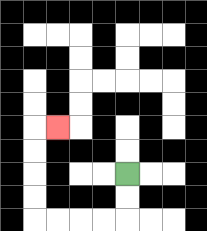{'start': '[5, 7]', 'end': '[2, 5]', 'path_directions': 'D,D,L,L,L,L,U,U,U,U,R', 'path_coordinates': '[[5, 7], [5, 8], [5, 9], [4, 9], [3, 9], [2, 9], [1, 9], [1, 8], [1, 7], [1, 6], [1, 5], [2, 5]]'}